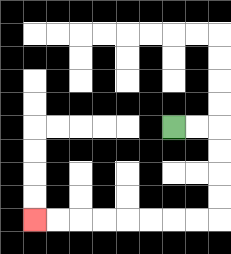{'start': '[7, 5]', 'end': '[1, 9]', 'path_directions': 'R,R,D,D,D,D,L,L,L,L,L,L,L,L', 'path_coordinates': '[[7, 5], [8, 5], [9, 5], [9, 6], [9, 7], [9, 8], [9, 9], [8, 9], [7, 9], [6, 9], [5, 9], [4, 9], [3, 9], [2, 9], [1, 9]]'}